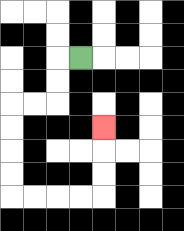{'start': '[3, 2]', 'end': '[4, 5]', 'path_directions': 'L,D,D,L,L,D,D,D,D,R,R,R,R,U,U,U', 'path_coordinates': '[[3, 2], [2, 2], [2, 3], [2, 4], [1, 4], [0, 4], [0, 5], [0, 6], [0, 7], [0, 8], [1, 8], [2, 8], [3, 8], [4, 8], [4, 7], [4, 6], [4, 5]]'}